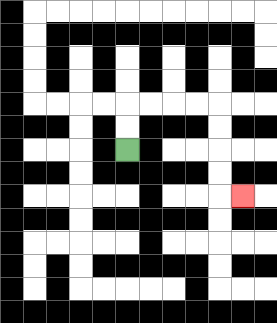{'start': '[5, 6]', 'end': '[10, 8]', 'path_directions': 'U,U,R,R,R,R,D,D,D,D,R', 'path_coordinates': '[[5, 6], [5, 5], [5, 4], [6, 4], [7, 4], [8, 4], [9, 4], [9, 5], [9, 6], [9, 7], [9, 8], [10, 8]]'}